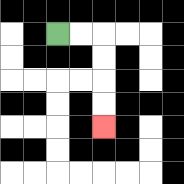{'start': '[2, 1]', 'end': '[4, 5]', 'path_directions': 'R,R,D,D,D,D', 'path_coordinates': '[[2, 1], [3, 1], [4, 1], [4, 2], [4, 3], [4, 4], [4, 5]]'}